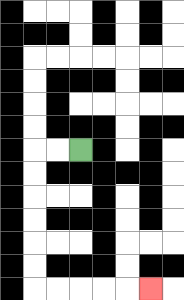{'start': '[3, 6]', 'end': '[6, 12]', 'path_directions': 'L,L,D,D,D,D,D,D,R,R,R,R,R', 'path_coordinates': '[[3, 6], [2, 6], [1, 6], [1, 7], [1, 8], [1, 9], [1, 10], [1, 11], [1, 12], [2, 12], [3, 12], [4, 12], [5, 12], [6, 12]]'}